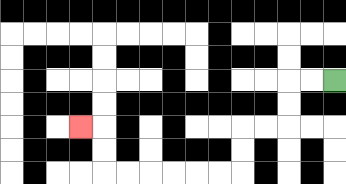{'start': '[14, 3]', 'end': '[3, 5]', 'path_directions': 'L,L,D,D,L,L,D,D,L,L,L,L,L,L,U,U,L', 'path_coordinates': '[[14, 3], [13, 3], [12, 3], [12, 4], [12, 5], [11, 5], [10, 5], [10, 6], [10, 7], [9, 7], [8, 7], [7, 7], [6, 7], [5, 7], [4, 7], [4, 6], [4, 5], [3, 5]]'}